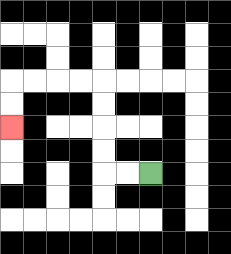{'start': '[6, 7]', 'end': '[0, 5]', 'path_directions': 'L,L,U,U,U,U,L,L,L,L,D,D', 'path_coordinates': '[[6, 7], [5, 7], [4, 7], [4, 6], [4, 5], [4, 4], [4, 3], [3, 3], [2, 3], [1, 3], [0, 3], [0, 4], [0, 5]]'}